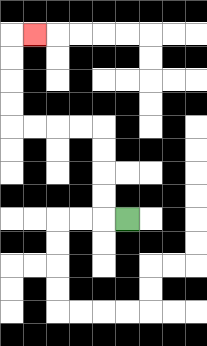{'start': '[5, 9]', 'end': '[1, 1]', 'path_directions': 'L,U,U,U,U,L,L,L,L,U,U,U,U,R', 'path_coordinates': '[[5, 9], [4, 9], [4, 8], [4, 7], [4, 6], [4, 5], [3, 5], [2, 5], [1, 5], [0, 5], [0, 4], [0, 3], [0, 2], [0, 1], [1, 1]]'}